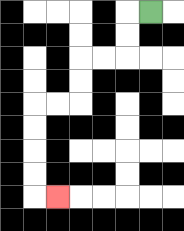{'start': '[6, 0]', 'end': '[2, 8]', 'path_directions': 'L,D,D,L,L,D,D,L,L,D,D,D,D,R', 'path_coordinates': '[[6, 0], [5, 0], [5, 1], [5, 2], [4, 2], [3, 2], [3, 3], [3, 4], [2, 4], [1, 4], [1, 5], [1, 6], [1, 7], [1, 8], [2, 8]]'}